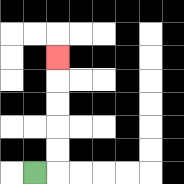{'start': '[1, 7]', 'end': '[2, 2]', 'path_directions': 'R,U,U,U,U,U', 'path_coordinates': '[[1, 7], [2, 7], [2, 6], [2, 5], [2, 4], [2, 3], [2, 2]]'}